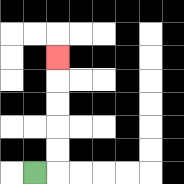{'start': '[1, 7]', 'end': '[2, 2]', 'path_directions': 'R,U,U,U,U,U', 'path_coordinates': '[[1, 7], [2, 7], [2, 6], [2, 5], [2, 4], [2, 3], [2, 2]]'}